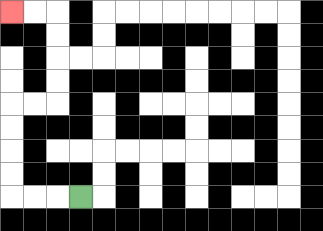{'start': '[3, 8]', 'end': '[0, 0]', 'path_directions': 'L,L,L,U,U,U,U,R,R,U,U,U,U,L,L', 'path_coordinates': '[[3, 8], [2, 8], [1, 8], [0, 8], [0, 7], [0, 6], [0, 5], [0, 4], [1, 4], [2, 4], [2, 3], [2, 2], [2, 1], [2, 0], [1, 0], [0, 0]]'}